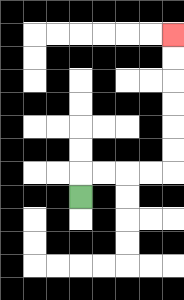{'start': '[3, 8]', 'end': '[7, 1]', 'path_directions': 'U,R,R,R,R,U,U,U,U,U,U', 'path_coordinates': '[[3, 8], [3, 7], [4, 7], [5, 7], [6, 7], [7, 7], [7, 6], [7, 5], [7, 4], [7, 3], [7, 2], [7, 1]]'}